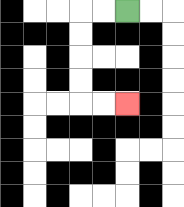{'start': '[5, 0]', 'end': '[5, 4]', 'path_directions': 'L,L,D,D,D,D,R,R', 'path_coordinates': '[[5, 0], [4, 0], [3, 0], [3, 1], [3, 2], [3, 3], [3, 4], [4, 4], [5, 4]]'}